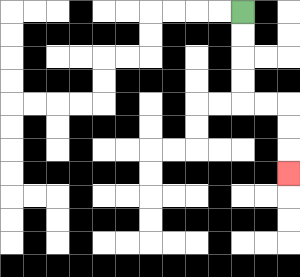{'start': '[10, 0]', 'end': '[12, 7]', 'path_directions': 'D,D,D,D,R,R,D,D,D', 'path_coordinates': '[[10, 0], [10, 1], [10, 2], [10, 3], [10, 4], [11, 4], [12, 4], [12, 5], [12, 6], [12, 7]]'}